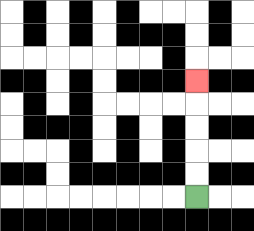{'start': '[8, 8]', 'end': '[8, 3]', 'path_directions': 'U,U,U,U,U', 'path_coordinates': '[[8, 8], [8, 7], [8, 6], [8, 5], [8, 4], [8, 3]]'}